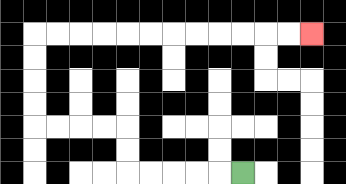{'start': '[10, 7]', 'end': '[13, 1]', 'path_directions': 'L,L,L,L,L,U,U,L,L,L,L,U,U,U,U,R,R,R,R,R,R,R,R,R,R,R,R', 'path_coordinates': '[[10, 7], [9, 7], [8, 7], [7, 7], [6, 7], [5, 7], [5, 6], [5, 5], [4, 5], [3, 5], [2, 5], [1, 5], [1, 4], [1, 3], [1, 2], [1, 1], [2, 1], [3, 1], [4, 1], [5, 1], [6, 1], [7, 1], [8, 1], [9, 1], [10, 1], [11, 1], [12, 1], [13, 1]]'}